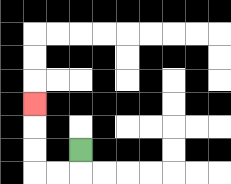{'start': '[3, 6]', 'end': '[1, 4]', 'path_directions': 'D,L,L,U,U,U', 'path_coordinates': '[[3, 6], [3, 7], [2, 7], [1, 7], [1, 6], [1, 5], [1, 4]]'}